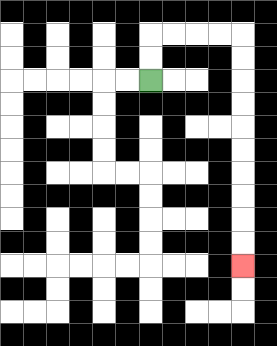{'start': '[6, 3]', 'end': '[10, 11]', 'path_directions': 'U,U,R,R,R,R,D,D,D,D,D,D,D,D,D,D', 'path_coordinates': '[[6, 3], [6, 2], [6, 1], [7, 1], [8, 1], [9, 1], [10, 1], [10, 2], [10, 3], [10, 4], [10, 5], [10, 6], [10, 7], [10, 8], [10, 9], [10, 10], [10, 11]]'}